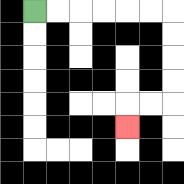{'start': '[1, 0]', 'end': '[5, 5]', 'path_directions': 'R,R,R,R,R,R,D,D,D,D,L,L,D', 'path_coordinates': '[[1, 0], [2, 0], [3, 0], [4, 0], [5, 0], [6, 0], [7, 0], [7, 1], [7, 2], [7, 3], [7, 4], [6, 4], [5, 4], [5, 5]]'}